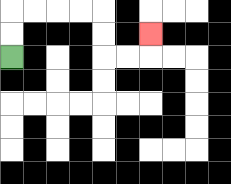{'start': '[0, 2]', 'end': '[6, 1]', 'path_directions': 'U,U,R,R,R,R,D,D,R,R,U', 'path_coordinates': '[[0, 2], [0, 1], [0, 0], [1, 0], [2, 0], [3, 0], [4, 0], [4, 1], [4, 2], [5, 2], [6, 2], [6, 1]]'}